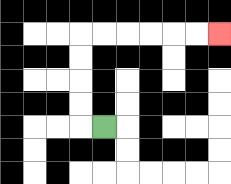{'start': '[4, 5]', 'end': '[9, 1]', 'path_directions': 'L,U,U,U,U,R,R,R,R,R,R', 'path_coordinates': '[[4, 5], [3, 5], [3, 4], [3, 3], [3, 2], [3, 1], [4, 1], [5, 1], [6, 1], [7, 1], [8, 1], [9, 1]]'}